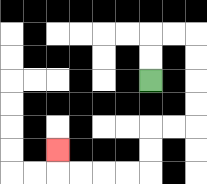{'start': '[6, 3]', 'end': '[2, 6]', 'path_directions': 'U,U,R,R,D,D,D,D,L,L,D,D,L,L,L,L,U', 'path_coordinates': '[[6, 3], [6, 2], [6, 1], [7, 1], [8, 1], [8, 2], [8, 3], [8, 4], [8, 5], [7, 5], [6, 5], [6, 6], [6, 7], [5, 7], [4, 7], [3, 7], [2, 7], [2, 6]]'}